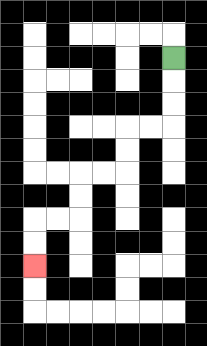{'start': '[7, 2]', 'end': '[1, 11]', 'path_directions': 'D,D,D,L,L,D,D,L,L,D,D,L,L,D,D', 'path_coordinates': '[[7, 2], [7, 3], [7, 4], [7, 5], [6, 5], [5, 5], [5, 6], [5, 7], [4, 7], [3, 7], [3, 8], [3, 9], [2, 9], [1, 9], [1, 10], [1, 11]]'}